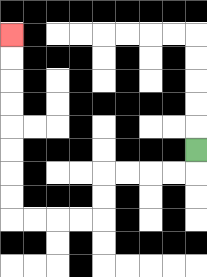{'start': '[8, 6]', 'end': '[0, 1]', 'path_directions': 'D,L,L,L,L,D,D,L,L,L,L,U,U,U,U,U,U,U,U', 'path_coordinates': '[[8, 6], [8, 7], [7, 7], [6, 7], [5, 7], [4, 7], [4, 8], [4, 9], [3, 9], [2, 9], [1, 9], [0, 9], [0, 8], [0, 7], [0, 6], [0, 5], [0, 4], [0, 3], [0, 2], [0, 1]]'}